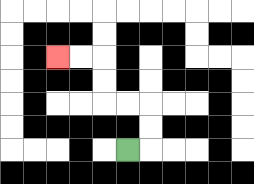{'start': '[5, 6]', 'end': '[2, 2]', 'path_directions': 'R,U,U,L,L,U,U,L,L', 'path_coordinates': '[[5, 6], [6, 6], [6, 5], [6, 4], [5, 4], [4, 4], [4, 3], [4, 2], [3, 2], [2, 2]]'}